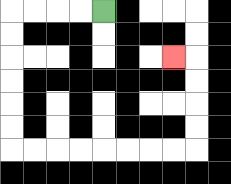{'start': '[4, 0]', 'end': '[7, 2]', 'path_directions': 'L,L,L,L,D,D,D,D,D,D,R,R,R,R,R,R,R,R,U,U,U,U,L', 'path_coordinates': '[[4, 0], [3, 0], [2, 0], [1, 0], [0, 0], [0, 1], [0, 2], [0, 3], [0, 4], [0, 5], [0, 6], [1, 6], [2, 6], [3, 6], [4, 6], [5, 6], [6, 6], [7, 6], [8, 6], [8, 5], [8, 4], [8, 3], [8, 2], [7, 2]]'}